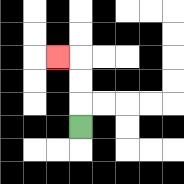{'start': '[3, 5]', 'end': '[2, 2]', 'path_directions': 'U,U,U,L', 'path_coordinates': '[[3, 5], [3, 4], [3, 3], [3, 2], [2, 2]]'}